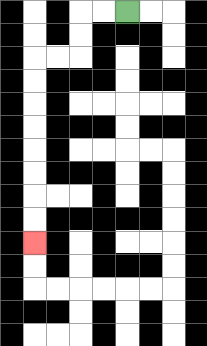{'start': '[5, 0]', 'end': '[1, 10]', 'path_directions': 'L,L,D,D,L,L,D,D,D,D,D,D,D,D', 'path_coordinates': '[[5, 0], [4, 0], [3, 0], [3, 1], [3, 2], [2, 2], [1, 2], [1, 3], [1, 4], [1, 5], [1, 6], [1, 7], [1, 8], [1, 9], [1, 10]]'}